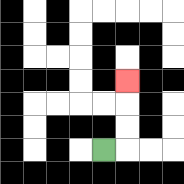{'start': '[4, 6]', 'end': '[5, 3]', 'path_directions': 'R,U,U,U', 'path_coordinates': '[[4, 6], [5, 6], [5, 5], [5, 4], [5, 3]]'}